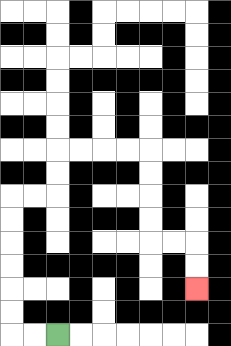{'start': '[2, 14]', 'end': '[8, 12]', 'path_directions': 'L,L,U,U,U,U,U,U,R,R,U,U,R,R,R,R,D,D,D,D,R,R,D,D', 'path_coordinates': '[[2, 14], [1, 14], [0, 14], [0, 13], [0, 12], [0, 11], [0, 10], [0, 9], [0, 8], [1, 8], [2, 8], [2, 7], [2, 6], [3, 6], [4, 6], [5, 6], [6, 6], [6, 7], [6, 8], [6, 9], [6, 10], [7, 10], [8, 10], [8, 11], [8, 12]]'}